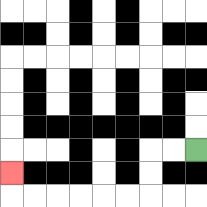{'start': '[8, 6]', 'end': '[0, 7]', 'path_directions': 'L,L,D,D,L,L,L,L,L,L,U', 'path_coordinates': '[[8, 6], [7, 6], [6, 6], [6, 7], [6, 8], [5, 8], [4, 8], [3, 8], [2, 8], [1, 8], [0, 8], [0, 7]]'}